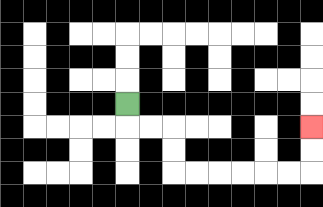{'start': '[5, 4]', 'end': '[13, 5]', 'path_directions': 'D,R,R,D,D,R,R,R,R,R,R,U,U', 'path_coordinates': '[[5, 4], [5, 5], [6, 5], [7, 5], [7, 6], [7, 7], [8, 7], [9, 7], [10, 7], [11, 7], [12, 7], [13, 7], [13, 6], [13, 5]]'}